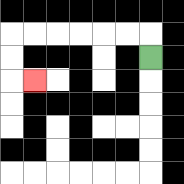{'start': '[6, 2]', 'end': '[1, 3]', 'path_directions': 'U,L,L,L,L,L,L,D,D,R', 'path_coordinates': '[[6, 2], [6, 1], [5, 1], [4, 1], [3, 1], [2, 1], [1, 1], [0, 1], [0, 2], [0, 3], [1, 3]]'}